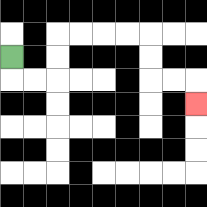{'start': '[0, 2]', 'end': '[8, 4]', 'path_directions': 'D,R,R,U,U,R,R,R,R,D,D,R,R,D', 'path_coordinates': '[[0, 2], [0, 3], [1, 3], [2, 3], [2, 2], [2, 1], [3, 1], [4, 1], [5, 1], [6, 1], [6, 2], [6, 3], [7, 3], [8, 3], [8, 4]]'}